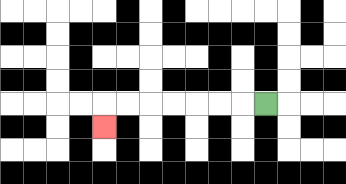{'start': '[11, 4]', 'end': '[4, 5]', 'path_directions': 'L,L,L,L,L,L,L,D', 'path_coordinates': '[[11, 4], [10, 4], [9, 4], [8, 4], [7, 4], [6, 4], [5, 4], [4, 4], [4, 5]]'}